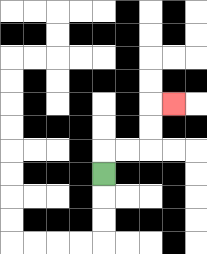{'start': '[4, 7]', 'end': '[7, 4]', 'path_directions': 'U,R,R,U,U,R', 'path_coordinates': '[[4, 7], [4, 6], [5, 6], [6, 6], [6, 5], [6, 4], [7, 4]]'}